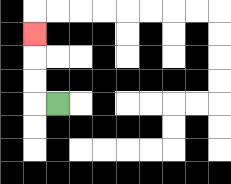{'start': '[2, 4]', 'end': '[1, 1]', 'path_directions': 'L,U,U,U', 'path_coordinates': '[[2, 4], [1, 4], [1, 3], [1, 2], [1, 1]]'}